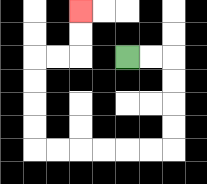{'start': '[5, 2]', 'end': '[3, 0]', 'path_directions': 'R,R,D,D,D,D,L,L,L,L,L,L,U,U,U,U,R,R,U,U', 'path_coordinates': '[[5, 2], [6, 2], [7, 2], [7, 3], [7, 4], [7, 5], [7, 6], [6, 6], [5, 6], [4, 6], [3, 6], [2, 6], [1, 6], [1, 5], [1, 4], [1, 3], [1, 2], [2, 2], [3, 2], [3, 1], [3, 0]]'}